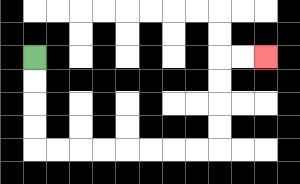{'start': '[1, 2]', 'end': '[11, 2]', 'path_directions': 'D,D,D,D,R,R,R,R,R,R,R,R,U,U,U,U,R,R', 'path_coordinates': '[[1, 2], [1, 3], [1, 4], [1, 5], [1, 6], [2, 6], [3, 6], [4, 6], [5, 6], [6, 6], [7, 6], [8, 6], [9, 6], [9, 5], [9, 4], [9, 3], [9, 2], [10, 2], [11, 2]]'}